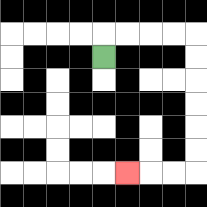{'start': '[4, 2]', 'end': '[5, 7]', 'path_directions': 'U,R,R,R,R,D,D,D,D,D,D,L,L,L', 'path_coordinates': '[[4, 2], [4, 1], [5, 1], [6, 1], [7, 1], [8, 1], [8, 2], [8, 3], [8, 4], [8, 5], [8, 6], [8, 7], [7, 7], [6, 7], [5, 7]]'}